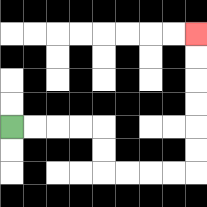{'start': '[0, 5]', 'end': '[8, 1]', 'path_directions': 'R,R,R,R,D,D,R,R,R,R,U,U,U,U,U,U', 'path_coordinates': '[[0, 5], [1, 5], [2, 5], [3, 5], [4, 5], [4, 6], [4, 7], [5, 7], [6, 7], [7, 7], [8, 7], [8, 6], [8, 5], [8, 4], [8, 3], [8, 2], [8, 1]]'}